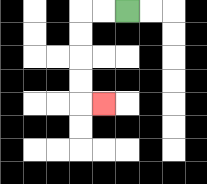{'start': '[5, 0]', 'end': '[4, 4]', 'path_directions': 'L,L,D,D,D,D,R', 'path_coordinates': '[[5, 0], [4, 0], [3, 0], [3, 1], [3, 2], [3, 3], [3, 4], [4, 4]]'}